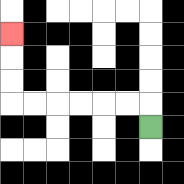{'start': '[6, 5]', 'end': '[0, 1]', 'path_directions': 'U,L,L,L,L,L,L,U,U,U', 'path_coordinates': '[[6, 5], [6, 4], [5, 4], [4, 4], [3, 4], [2, 4], [1, 4], [0, 4], [0, 3], [0, 2], [0, 1]]'}